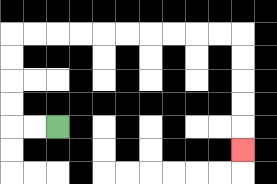{'start': '[2, 5]', 'end': '[10, 6]', 'path_directions': 'L,L,U,U,U,U,R,R,R,R,R,R,R,R,R,R,D,D,D,D,D', 'path_coordinates': '[[2, 5], [1, 5], [0, 5], [0, 4], [0, 3], [0, 2], [0, 1], [1, 1], [2, 1], [3, 1], [4, 1], [5, 1], [6, 1], [7, 1], [8, 1], [9, 1], [10, 1], [10, 2], [10, 3], [10, 4], [10, 5], [10, 6]]'}